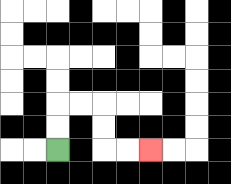{'start': '[2, 6]', 'end': '[6, 6]', 'path_directions': 'U,U,R,R,D,D,R,R', 'path_coordinates': '[[2, 6], [2, 5], [2, 4], [3, 4], [4, 4], [4, 5], [4, 6], [5, 6], [6, 6]]'}